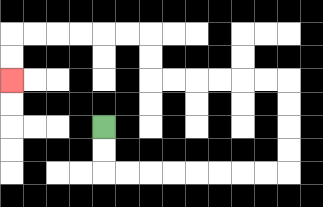{'start': '[4, 5]', 'end': '[0, 3]', 'path_directions': 'D,D,R,R,R,R,R,R,R,R,U,U,U,U,L,L,L,L,L,L,U,U,L,L,L,L,L,L,D,D', 'path_coordinates': '[[4, 5], [4, 6], [4, 7], [5, 7], [6, 7], [7, 7], [8, 7], [9, 7], [10, 7], [11, 7], [12, 7], [12, 6], [12, 5], [12, 4], [12, 3], [11, 3], [10, 3], [9, 3], [8, 3], [7, 3], [6, 3], [6, 2], [6, 1], [5, 1], [4, 1], [3, 1], [2, 1], [1, 1], [0, 1], [0, 2], [0, 3]]'}